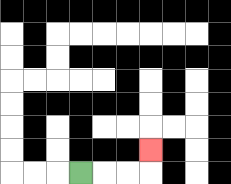{'start': '[3, 7]', 'end': '[6, 6]', 'path_directions': 'R,R,R,U', 'path_coordinates': '[[3, 7], [4, 7], [5, 7], [6, 7], [6, 6]]'}